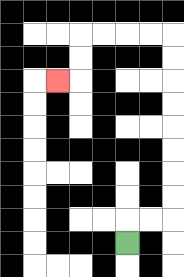{'start': '[5, 10]', 'end': '[2, 3]', 'path_directions': 'U,R,R,U,U,U,U,U,U,U,U,L,L,L,L,D,D,L', 'path_coordinates': '[[5, 10], [5, 9], [6, 9], [7, 9], [7, 8], [7, 7], [7, 6], [7, 5], [7, 4], [7, 3], [7, 2], [7, 1], [6, 1], [5, 1], [4, 1], [3, 1], [3, 2], [3, 3], [2, 3]]'}